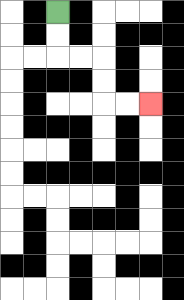{'start': '[2, 0]', 'end': '[6, 4]', 'path_directions': 'D,D,R,R,D,D,R,R', 'path_coordinates': '[[2, 0], [2, 1], [2, 2], [3, 2], [4, 2], [4, 3], [4, 4], [5, 4], [6, 4]]'}